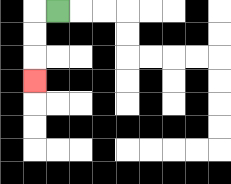{'start': '[2, 0]', 'end': '[1, 3]', 'path_directions': 'L,D,D,D', 'path_coordinates': '[[2, 0], [1, 0], [1, 1], [1, 2], [1, 3]]'}